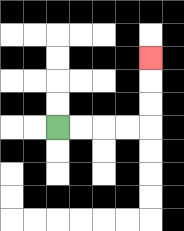{'start': '[2, 5]', 'end': '[6, 2]', 'path_directions': 'R,R,R,R,U,U,U', 'path_coordinates': '[[2, 5], [3, 5], [4, 5], [5, 5], [6, 5], [6, 4], [6, 3], [6, 2]]'}